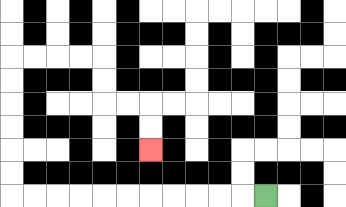{'start': '[11, 8]', 'end': '[6, 6]', 'path_directions': 'L,L,L,L,L,L,L,L,L,L,L,U,U,U,U,U,U,R,R,R,R,D,D,R,R,D,D', 'path_coordinates': '[[11, 8], [10, 8], [9, 8], [8, 8], [7, 8], [6, 8], [5, 8], [4, 8], [3, 8], [2, 8], [1, 8], [0, 8], [0, 7], [0, 6], [0, 5], [0, 4], [0, 3], [0, 2], [1, 2], [2, 2], [3, 2], [4, 2], [4, 3], [4, 4], [5, 4], [6, 4], [6, 5], [6, 6]]'}